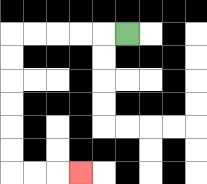{'start': '[5, 1]', 'end': '[3, 7]', 'path_directions': 'L,L,L,L,L,D,D,D,D,D,D,R,R,R', 'path_coordinates': '[[5, 1], [4, 1], [3, 1], [2, 1], [1, 1], [0, 1], [0, 2], [0, 3], [0, 4], [0, 5], [0, 6], [0, 7], [1, 7], [2, 7], [3, 7]]'}